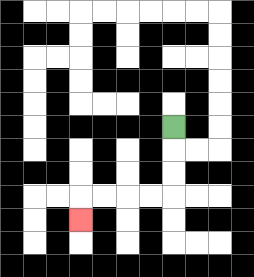{'start': '[7, 5]', 'end': '[3, 9]', 'path_directions': 'D,D,D,L,L,L,L,D', 'path_coordinates': '[[7, 5], [7, 6], [7, 7], [7, 8], [6, 8], [5, 8], [4, 8], [3, 8], [3, 9]]'}